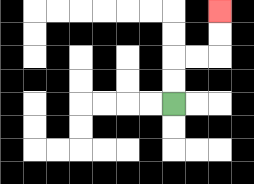{'start': '[7, 4]', 'end': '[9, 0]', 'path_directions': 'U,U,R,R,U,U', 'path_coordinates': '[[7, 4], [7, 3], [7, 2], [8, 2], [9, 2], [9, 1], [9, 0]]'}